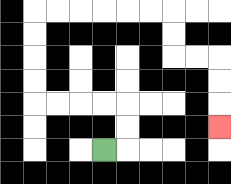{'start': '[4, 6]', 'end': '[9, 5]', 'path_directions': 'R,U,U,L,L,L,L,U,U,U,U,R,R,R,R,R,R,D,D,R,R,D,D,D', 'path_coordinates': '[[4, 6], [5, 6], [5, 5], [5, 4], [4, 4], [3, 4], [2, 4], [1, 4], [1, 3], [1, 2], [1, 1], [1, 0], [2, 0], [3, 0], [4, 0], [5, 0], [6, 0], [7, 0], [7, 1], [7, 2], [8, 2], [9, 2], [9, 3], [9, 4], [9, 5]]'}